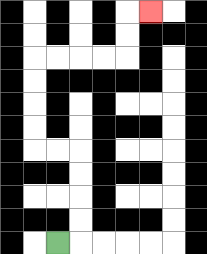{'start': '[2, 10]', 'end': '[6, 0]', 'path_directions': 'R,U,U,U,U,L,L,U,U,U,U,R,R,R,R,U,U,R', 'path_coordinates': '[[2, 10], [3, 10], [3, 9], [3, 8], [3, 7], [3, 6], [2, 6], [1, 6], [1, 5], [1, 4], [1, 3], [1, 2], [2, 2], [3, 2], [4, 2], [5, 2], [5, 1], [5, 0], [6, 0]]'}